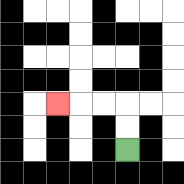{'start': '[5, 6]', 'end': '[2, 4]', 'path_directions': 'U,U,L,L,L', 'path_coordinates': '[[5, 6], [5, 5], [5, 4], [4, 4], [3, 4], [2, 4]]'}